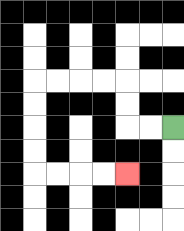{'start': '[7, 5]', 'end': '[5, 7]', 'path_directions': 'L,L,U,U,L,L,L,L,D,D,D,D,R,R,R,R', 'path_coordinates': '[[7, 5], [6, 5], [5, 5], [5, 4], [5, 3], [4, 3], [3, 3], [2, 3], [1, 3], [1, 4], [1, 5], [1, 6], [1, 7], [2, 7], [3, 7], [4, 7], [5, 7]]'}